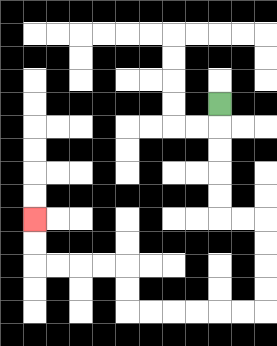{'start': '[9, 4]', 'end': '[1, 9]', 'path_directions': 'D,D,D,D,D,R,R,D,D,D,D,L,L,L,L,L,L,U,U,L,L,L,L,U,U', 'path_coordinates': '[[9, 4], [9, 5], [9, 6], [9, 7], [9, 8], [9, 9], [10, 9], [11, 9], [11, 10], [11, 11], [11, 12], [11, 13], [10, 13], [9, 13], [8, 13], [7, 13], [6, 13], [5, 13], [5, 12], [5, 11], [4, 11], [3, 11], [2, 11], [1, 11], [1, 10], [1, 9]]'}